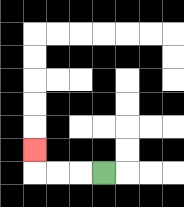{'start': '[4, 7]', 'end': '[1, 6]', 'path_directions': 'L,L,L,U', 'path_coordinates': '[[4, 7], [3, 7], [2, 7], [1, 7], [1, 6]]'}